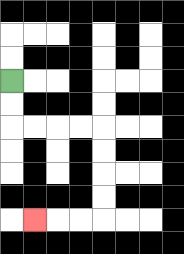{'start': '[0, 3]', 'end': '[1, 9]', 'path_directions': 'D,D,R,R,R,R,D,D,D,D,L,L,L', 'path_coordinates': '[[0, 3], [0, 4], [0, 5], [1, 5], [2, 5], [3, 5], [4, 5], [4, 6], [4, 7], [4, 8], [4, 9], [3, 9], [2, 9], [1, 9]]'}